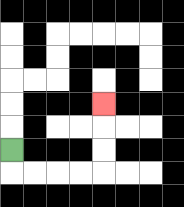{'start': '[0, 6]', 'end': '[4, 4]', 'path_directions': 'D,R,R,R,R,U,U,U', 'path_coordinates': '[[0, 6], [0, 7], [1, 7], [2, 7], [3, 7], [4, 7], [4, 6], [4, 5], [4, 4]]'}